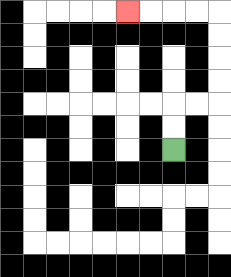{'start': '[7, 6]', 'end': '[5, 0]', 'path_directions': 'U,U,R,R,U,U,U,U,L,L,L,L', 'path_coordinates': '[[7, 6], [7, 5], [7, 4], [8, 4], [9, 4], [9, 3], [9, 2], [9, 1], [9, 0], [8, 0], [7, 0], [6, 0], [5, 0]]'}